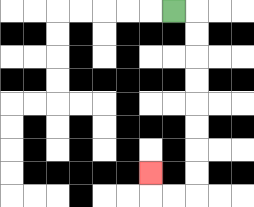{'start': '[7, 0]', 'end': '[6, 7]', 'path_directions': 'R,D,D,D,D,D,D,D,D,L,L,U', 'path_coordinates': '[[7, 0], [8, 0], [8, 1], [8, 2], [8, 3], [8, 4], [8, 5], [8, 6], [8, 7], [8, 8], [7, 8], [6, 8], [6, 7]]'}